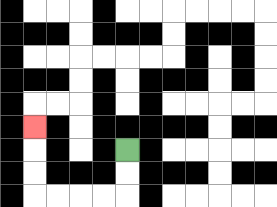{'start': '[5, 6]', 'end': '[1, 5]', 'path_directions': 'D,D,L,L,L,L,U,U,U', 'path_coordinates': '[[5, 6], [5, 7], [5, 8], [4, 8], [3, 8], [2, 8], [1, 8], [1, 7], [1, 6], [1, 5]]'}